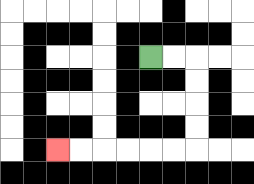{'start': '[6, 2]', 'end': '[2, 6]', 'path_directions': 'R,R,D,D,D,D,L,L,L,L,L,L', 'path_coordinates': '[[6, 2], [7, 2], [8, 2], [8, 3], [8, 4], [8, 5], [8, 6], [7, 6], [6, 6], [5, 6], [4, 6], [3, 6], [2, 6]]'}